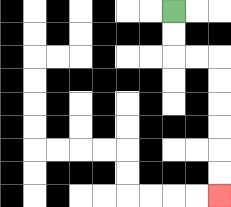{'start': '[7, 0]', 'end': '[9, 8]', 'path_directions': 'D,D,R,R,D,D,D,D,D,D', 'path_coordinates': '[[7, 0], [7, 1], [7, 2], [8, 2], [9, 2], [9, 3], [9, 4], [9, 5], [9, 6], [9, 7], [9, 8]]'}